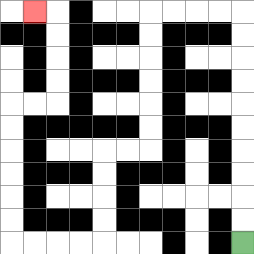{'start': '[10, 10]', 'end': '[1, 0]', 'path_directions': 'U,U,U,U,U,U,U,U,U,U,L,L,L,L,D,D,D,D,D,D,L,L,D,D,D,D,L,L,L,L,U,U,U,U,U,U,R,R,U,U,U,U,L', 'path_coordinates': '[[10, 10], [10, 9], [10, 8], [10, 7], [10, 6], [10, 5], [10, 4], [10, 3], [10, 2], [10, 1], [10, 0], [9, 0], [8, 0], [7, 0], [6, 0], [6, 1], [6, 2], [6, 3], [6, 4], [6, 5], [6, 6], [5, 6], [4, 6], [4, 7], [4, 8], [4, 9], [4, 10], [3, 10], [2, 10], [1, 10], [0, 10], [0, 9], [0, 8], [0, 7], [0, 6], [0, 5], [0, 4], [1, 4], [2, 4], [2, 3], [2, 2], [2, 1], [2, 0], [1, 0]]'}